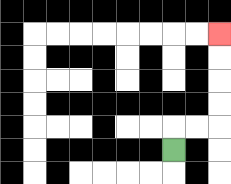{'start': '[7, 6]', 'end': '[9, 1]', 'path_directions': 'U,R,R,U,U,U,U', 'path_coordinates': '[[7, 6], [7, 5], [8, 5], [9, 5], [9, 4], [9, 3], [9, 2], [9, 1]]'}